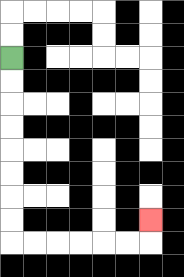{'start': '[0, 2]', 'end': '[6, 9]', 'path_directions': 'D,D,D,D,D,D,D,D,R,R,R,R,R,R,U', 'path_coordinates': '[[0, 2], [0, 3], [0, 4], [0, 5], [0, 6], [0, 7], [0, 8], [0, 9], [0, 10], [1, 10], [2, 10], [3, 10], [4, 10], [5, 10], [6, 10], [6, 9]]'}